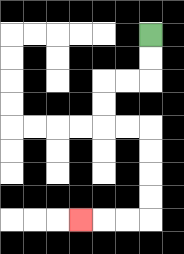{'start': '[6, 1]', 'end': '[3, 9]', 'path_directions': 'D,D,L,L,D,D,R,R,D,D,D,D,L,L,L', 'path_coordinates': '[[6, 1], [6, 2], [6, 3], [5, 3], [4, 3], [4, 4], [4, 5], [5, 5], [6, 5], [6, 6], [6, 7], [6, 8], [6, 9], [5, 9], [4, 9], [3, 9]]'}